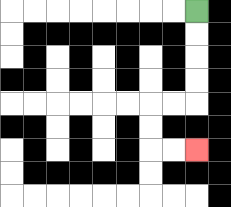{'start': '[8, 0]', 'end': '[8, 6]', 'path_directions': 'D,D,D,D,L,L,D,D,R,R', 'path_coordinates': '[[8, 0], [8, 1], [8, 2], [8, 3], [8, 4], [7, 4], [6, 4], [6, 5], [6, 6], [7, 6], [8, 6]]'}